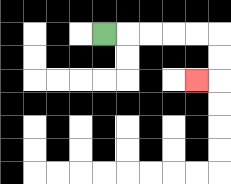{'start': '[4, 1]', 'end': '[8, 3]', 'path_directions': 'R,R,R,R,R,D,D,L', 'path_coordinates': '[[4, 1], [5, 1], [6, 1], [7, 1], [8, 1], [9, 1], [9, 2], [9, 3], [8, 3]]'}